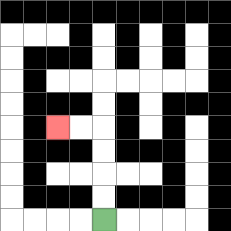{'start': '[4, 9]', 'end': '[2, 5]', 'path_directions': 'U,U,U,U,L,L', 'path_coordinates': '[[4, 9], [4, 8], [4, 7], [4, 6], [4, 5], [3, 5], [2, 5]]'}